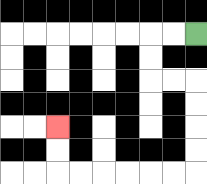{'start': '[8, 1]', 'end': '[2, 5]', 'path_directions': 'L,L,D,D,R,R,D,D,D,D,L,L,L,L,L,L,U,U', 'path_coordinates': '[[8, 1], [7, 1], [6, 1], [6, 2], [6, 3], [7, 3], [8, 3], [8, 4], [8, 5], [8, 6], [8, 7], [7, 7], [6, 7], [5, 7], [4, 7], [3, 7], [2, 7], [2, 6], [2, 5]]'}